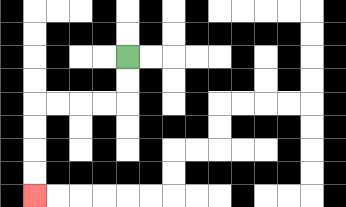{'start': '[5, 2]', 'end': '[1, 8]', 'path_directions': 'D,D,L,L,L,L,D,D,D,D', 'path_coordinates': '[[5, 2], [5, 3], [5, 4], [4, 4], [3, 4], [2, 4], [1, 4], [1, 5], [1, 6], [1, 7], [1, 8]]'}